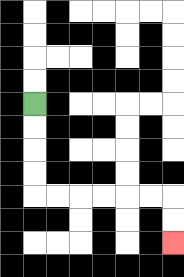{'start': '[1, 4]', 'end': '[7, 10]', 'path_directions': 'D,D,D,D,R,R,R,R,R,R,D,D', 'path_coordinates': '[[1, 4], [1, 5], [1, 6], [1, 7], [1, 8], [2, 8], [3, 8], [4, 8], [5, 8], [6, 8], [7, 8], [7, 9], [7, 10]]'}